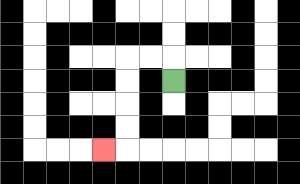{'start': '[7, 3]', 'end': '[4, 6]', 'path_directions': 'U,L,L,D,D,D,D,L', 'path_coordinates': '[[7, 3], [7, 2], [6, 2], [5, 2], [5, 3], [5, 4], [5, 5], [5, 6], [4, 6]]'}